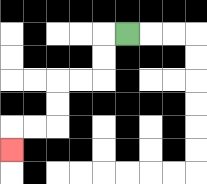{'start': '[5, 1]', 'end': '[0, 6]', 'path_directions': 'L,D,D,L,L,D,D,L,L,D', 'path_coordinates': '[[5, 1], [4, 1], [4, 2], [4, 3], [3, 3], [2, 3], [2, 4], [2, 5], [1, 5], [0, 5], [0, 6]]'}